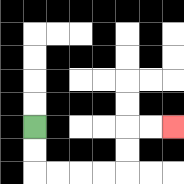{'start': '[1, 5]', 'end': '[7, 5]', 'path_directions': 'D,D,R,R,R,R,U,U,R,R', 'path_coordinates': '[[1, 5], [1, 6], [1, 7], [2, 7], [3, 7], [4, 7], [5, 7], [5, 6], [5, 5], [6, 5], [7, 5]]'}